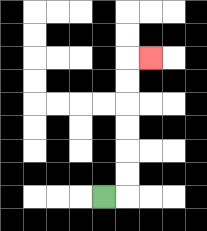{'start': '[4, 8]', 'end': '[6, 2]', 'path_directions': 'R,U,U,U,U,U,U,R', 'path_coordinates': '[[4, 8], [5, 8], [5, 7], [5, 6], [5, 5], [5, 4], [5, 3], [5, 2], [6, 2]]'}